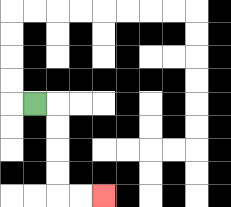{'start': '[1, 4]', 'end': '[4, 8]', 'path_directions': 'R,D,D,D,D,R,R', 'path_coordinates': '[[1, 4], [2, 4], [2, 5], [2, 6], [2, 7], [2, 8], [3, 8], [4, 8]]'}